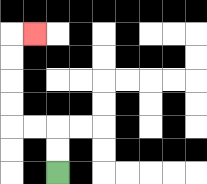{'start': '[2, 7]', 'end': '[1, 1]', 'path_directions': 'U,U,L,L,U,U,U,U,R', 'path_coordinates': '[[2, 7], [2, 6], [2, 5], [1, 5], [0, 5], [0, 4], [0, 3], [0, 2], [0, 1], [1, 1]]'}